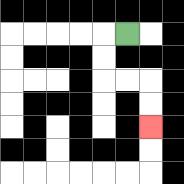{'start': '[5, 1]', 'end': '[6, 5]', 'path_directions': 'L,D,D,R,R,D,D', 'path_coordinates': '[[5, 1], [4, 1], [4, 2], [4, 3], [5, 3], [6, 3], [6, 4], [6, 5]]'}